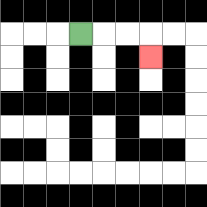{'start': '[3, 1]', 'end': '[6, 2]', 'path_directions': 'R,R,R,D', 'path_coordinates': '[[3, 1], [4, 1], [5, 1], [6, 1], [6, 2]]'}